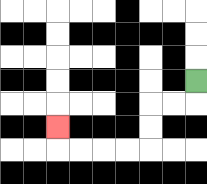{'start': '[8, 3]', 'end': '[2, 5]', 'path_directions': 'D,L,L,D,D,L,L,L,L,U', 'path_coordinates': '[[8, 3], [8, 4], [7, 4], [6, 4], [6, 5], [6, 6], [5, 6], [4, 6], [3, 6], [2, 6], [2, 5]]'}